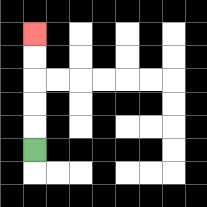{'start': '[1, 6]', 'end': '[1, 1]', 'path_directions': 'U,U,U,U,U', 'path_coordinates': '[[1, 6], [1, 5], [1, 4], [1, 3], [1, 2], [1, 1]]'}